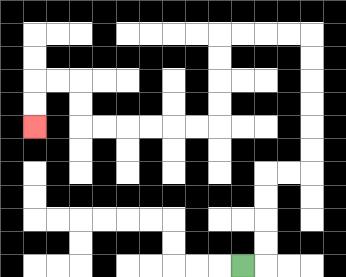{'start': '[10, 11]', 'end': '[1, 5]', 'path_directions': 'R,U,U,U,U,R,R,U,U,U,U,U,U,L,L,L,L,D,D,D,D,L,L,L,L,L,L,U,U,L,L,D,D', 'path_coordinates': '[[10, 11], [11, 11], [11, 10], [11, 9], [11, 8], [11, 7], [12, 7], [13, 7], [13, 6], [13, 5], [13, 4], [13, 3], [13, 2], [13, 1], [12, 1], [11, 1], [10, 1], [9, 1], [9, 2], [9, 3], [9, 4], [9, 5], [8, 5], [7, 5], [6, 5], [5, 5], [4, 5], [3, 5], [3, 4], [3, 3], [2, 3], [1, 3], [1, 4], [1, 5]]'}